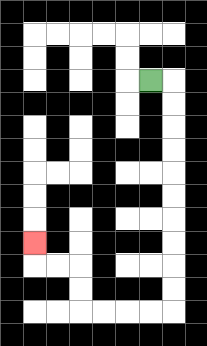{'start': '[6, 3]', 'end': '[1, 10]', 'path_directions': 'R,D,D,D,D,D,D,D,D,D,D,L,L,L,L,U,U,L,L,U', 'path_coordinates': '[[6, 3], [7, 3], [7, 4], [7, 5], [7, 6], [7, 7], [7, 8], [7, 9], [7, 10], [7, 11], [7, 12], [7, 13], [6, 13], [5, 13], [4, 13], [3, 13], [3, 12], [3, 11], [2, 11], [1, 11], [1, 10]]'}